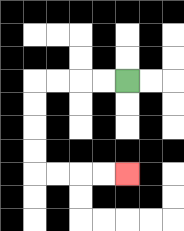{'start': '[5, 3]', 'end': '[5, 7]', 'path_directions': 'L,L,L,L,D,D,D,D,R,R,R,R', 'path_coordinates': '[[5, 3], [4, 3], [3, 3], [2, 3], [1, 3], [1, 4], [1, 5], [1, 6], [1, 7], [2, 7], [3, 7], [4, 7], [5, 7]]'}